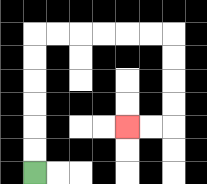{'start': '[1, 7]', 'end': '[5, 5]', 'path_directions': 'U,U,U,U,U,U,R,R,R,R,R,R,D,D,D,D,L,L', 'path_coordinates': '[[1, 7], [1, 6], [1, 5], [1, 4], [1, 3], [1, 2], [1, 1], [2, 1], [3, 1], [4, 1], [5, 1], [6, 1], [7, 1], [7, 2], [7, 3], [7, 4], [7, 5], [6, 5], [5, 5]]'}